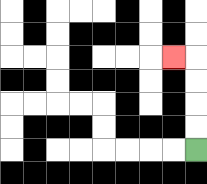{'start': '[8, 6]', 'end': '[7, 2]', 'path_directions': 'U,U,U,U,L', 'path_coordinates': '[[8, 6], [8, 5], [8, 4], [8, 3], [8, 2], [7, 2]]'}